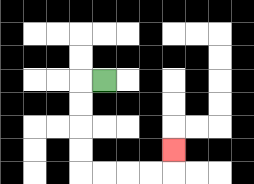{'start': '[4, 3]', 'end': '[7, 6]', 'path_directions': 'L,D,D,D,D,R,R,R,R,U', 'path_coordinates': '[[4, 3], [3, 3], [3, 4], [3, 5], [3, 6], [3, 7], [4, 7], [5, 7], [6, 7], [7, 7], [7, 6]]'}